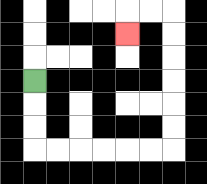{'start': '[1, 3]', 'end': '[5, 1]', 'path_directions': 'D,D,D,R,R,R,R,R,R,U,U,U,U,U,U,L,L,D', 'path_coordinates': '[[1, 3], [1, 4], [1, 5], [1, 6], [2, 6], [3, 6], [4, 6], [5, 6], [6, 6], [7, 6], [7, 5], [7, 4], [7, 3], [7, 2], [7, 1], [7, 0], [6, 0], [5, 0], [5, 1]]'}